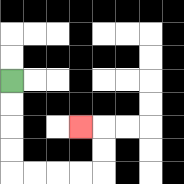{'start': '[0, 3]', 'end': '[3, 5]', 'path_directions': 'D,D,D,D,R,R,R,R,U,U,L', 'path_coordinates': '[[0, 3], [0, 4], [0, 5], [0, 6], [0, 7], [1, 7], [2, 7], [3, 7], [4, 7], [4, 6], [4, 5], [3, 5]]'}